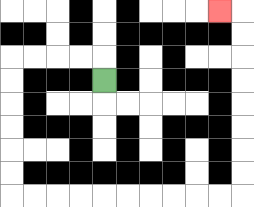{'start': '[4, 3]', 'end': '[9, 0]', 'path_directions': 'U,L,L,L,L,D,D,D,D,D,D,R,R,R,R,R,R,R,R,R,R,U,U,U,U,U,U,U,U,L', 'path_coordinates': '[[4, 3], [4, 2], [3, 2], [2, 2], [1, 2], [0, 2], [0, 3], [0, 4], [0, 5], [0, 6], [0, 7], [0, 8], [1, 8], [2, 8], [3, 8], [4, 8], [5, 8], [6, 8], [7, 8], [8, 8], [9, 8], [10, 8], [10, 7], [10, 6], [10, 5], [10, 4], [10, 3], [10, 2], [10, 1], [10, 0], [9, 0]]'}